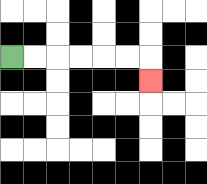{'start': '[0, 2]', 'end': '[6, 3]', 'path_directions': 'R,R,R,R,R,R,D', 'path_coordinates': '[[0, 2], [1, 2], [2, 2], [3, 2], [4, 2], [5, 2], [6, 2], [6, 3]]'}